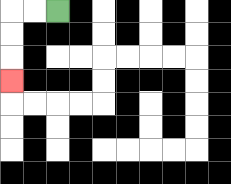{'start': '[2, 0]', 'end': '[0, 3]', 'path_directions': 'L,L,D,D,D', 'path_coordinates': '[[2, 0], [1, 0], [0, 0], [0, 1], [0, 2], [0, 3]]'}